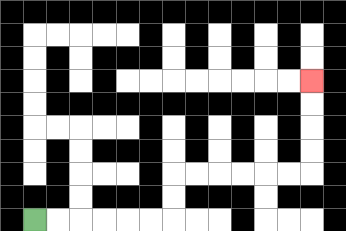{'start': '[1, 9]', 'end': '[13, 3]', 'path_directions': 'R,R,R,R,R,R,U,U,R,R,R,R,R,R,U,U,U,U', 'path_coordinates': '[[1, 9], [2, 9], [3, 9], [4, 9], [5, 9], [6, 9], [7, 9], [7, 8], [7, 7], [8, 7], [9, 7], [10, 7], [11, 7], [12, 7], [13, 7], [13, 6], [13, 5], [13, 4], [13, 3]]'}